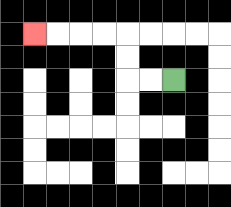{'start': '[7, 3]', 'end': '[1, 1]', 'path_directions': 'L,L,U,U,L,L,L,L', 'path_coordinates': '[[7, 3], [6, 3], [5, 3], [5, 2], [5, 1], [4, 1], [3, 1], [2, 1], [1, 1]]'}